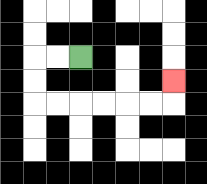{'start': '[3, 2]', 'end': '[7, 3]', 'path_directions': 'L,L,D,D,R,R,R,R,R,R,U', 'path_coordinates': '[[3, 2], [2, 2], [1, 2], [1, 3], [1, 4], [2, 4], [3, 4], [4, 4], [5, 4], [6, 4], [7, 4], [7, 3]]'}